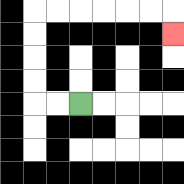{'start': '[3, 4]', 'end': '[7, 1]', 'path_directions': 'L,L,U,U,U,U,R,R,R,R,R,R,D', 'path_coordinates': '[[3, 4], [2, 4], [1, 4], [1, 3], [1, 2], [1, 1], [1, 0], [2, 0], [3, 0], [4, 0], [5, 0], [6, 0], [7, 0], [7, 1]]'}